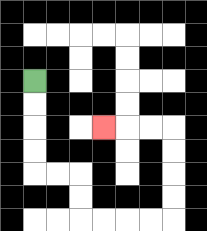{'start': '[1, 3]', 'end': '[4, 5]', 'path_directions': 'D,D,D,D,R,R,D,D,R,R,R,R,U,U,U,U,L,L,L', 'path_coordinates': '[[1, 3], [1, 4], [1, 5], [1, 6], [1, 7], [2, 7], [3, 7], [3, 8], [3, 9], [4, 9], [5, 9], [6, 9], [7, 9], [7, 8], [7, 7], [7, 6], [7, 5], [6, 5], [5, 5], [4, 5]]'}